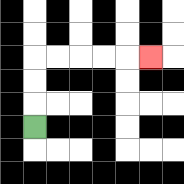{'start': '[1, 5]', 'end': '[6, 2]', 'path_directions': 'U,U,U,R,R,R,R,R', 'path_coordinates': '[[1, 5], [1, 4], [1, 3], [1, 2], [2, 2], [3, 2], [4, 2], [5, 2], [6, 2]]'}